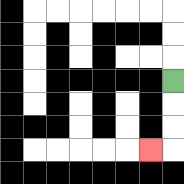{'start': '[7, 3]', 'end': '[6, 6]', 'path_directions': 'D,D,D,L', 'path_coordinates': '[[7, 3], [7, 4], [7, 5], [7, 6], [6, 6]]'}